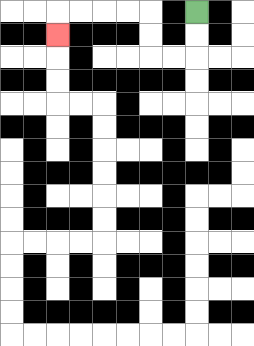{'start': '[8, 0]', 'end': '[2, 1]', 'path_directions': 'D,D,L,L,U,U,L,L,L,L,D', 'path_coordinates': '[[8, 0], [8, 1], [8, 2], [7, 2], [6, 2], [6, 1], [6, 0], [5, 0], [4, 0], [3, 0], [2, 0], [2, 1]]'}